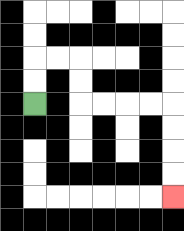{'start': '[1, 4]', 'end': '[7, 8]', 'path_directions': 'U,U,R,R,D,D,R,R,R,R,D,D,D,D', 'path_coordinates': '[[1, 4], [1, 3], [1, 2], [2, 2], [3, 2], [3, 3], [3, 4], [4, 4], [5, 4], [6, 4], [7, 4], [7, 5], [7, 6], [7, 7], [7, 8]]'}